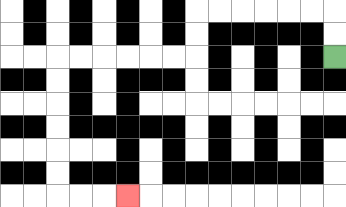{'start': '[14, 2]', 'end': '[5, 8]', 'path_directions': 'U,U,L,L,L,L,L,L,D,D,L,L,L,L,L,L,D,D,D,D,D,D,R,R,R', 'path_coordinates': '[[14, 2], [14, 1], [14, 0], [13, 0], [12, 0], [11, 0], [10, 0], [9, 0], [8, 0], [8, 1], [8, 2], [7, 2], [6, 2], [5, 2], [4, 2], [3, 2], [2, 2], [2, 3], [2, 4], [2, 5], [2, 6], [2, 7], [2, 8], [3, 8], [4, 8], [5, 8]]'}